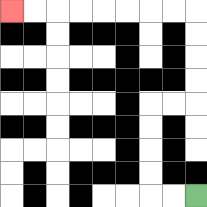{'start': '[8, 8]', 'end': '[0, 0]', 'path_directions': 'L,L,U,U,U,U,R,R,U,U,U,U,L,L,L,L,L,L,L,L', 'path_coordinates': '[[8, 8], [7, 8], [6, 8], [6, 7], [6, 6], [6, 5], [6, 4], [7, 4], [8, 4], [8, 3], [8, 2], [8, 1], [8, 0], [7, 0], [6, 0], [5, 0], [4, 0], [3, 0], [2, 0], [1, 0], [0, 0]]'}